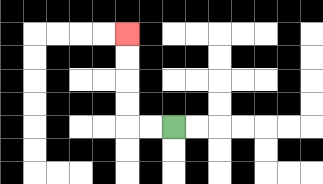{'start': '[7, 5]', 'end': '[5, 1]', 'path_directions': 'L,L,U,U,U,U', 'path_coordinates': '[[7, 5], [6, 5], [5, 5], [5, 4], [5, 3], [5, 2], [5, 1]]'}